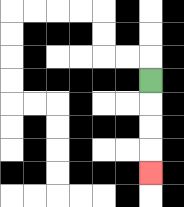{'start': '[6, 3]', 'end': '[6, 7]', 'path_directions': 'D,D,D,D', 'path_coordinates': '[[6, 3], [6, 4], [6, 5], [6, 6], [6, 7]]'}